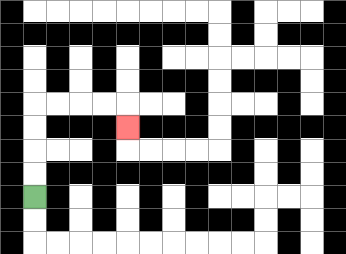{'start': '[1, 8]', 'end': '[5, 5]', 'path_directions': 'U,U,U,U,R,R,R,R,D', 'path_coordinates': '[[1, 8], [1, 7], [1, 6], [1, 5], [1, 4], [2, 4], [3, 4], [4, 4], [5, 4], [5, 5]]'}